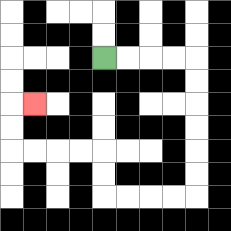{'start': '[4, 2]', 'end': '[1, 4]', 'path_directions': 'R,R,R,R,D,D,D,D,D,D,L,L,L,L,U,U,L,L,L,L,U,U,R', 'path_coordinates': '[[4, 2], [5, 2], [6, 2], [7, 2], [8, 2], [8, 3], [8, 4], [8, 5], [8, 6], [8, 7], [8, 8], [7, 8], [6, 8], [5, 8], [4, 8], [4, 7], [4, 6], [3, 6], [2, 6], [1, 6], [0, 6], [0, 5], [0, 4], [1, 4]]'}